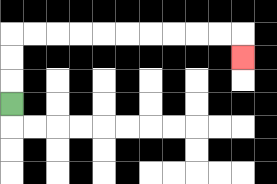{'start': '[0, 4]', 'end': '[10, 2]', 'path_directions': 'U,U,U,R,R,R,R,R,R,R,R,R,R,D', 'path_coordinates': '[[0, 4], [0, 3], [0, 2], [0, 1], [1, 1], [2, 1], [3, 1], [4, 1], [5, 1], [6, 1], [7, 1], [8, 1], [9, 1], [10, 1], [10, 2]]'}